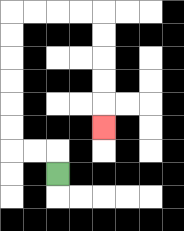{'start': '[2, 7]', 'end': '[4, 5]', 'path_directions': 'U,L,L,U,U,U,U,U,U,R,R,R,R,D,D,D,D,D', 'path_coordinates': '[[2, 7], [2, 6], [1, 6], [0, 6], [0, 5], [0, 4], [0, 3], [0, 2], [0, 1], [0, 0], [1, 0], [2, 0], [3, 0], [4, 0], [4, 1], [4, 2], [4, 3], [4, 4], [4, 5]]'}